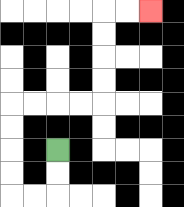{'start': '[2, 6]', 'end': '[6, 0]', 'path_directions': 'D,D,L,L,U,U,U,U,R,R,R,R,U,U,U,U,R,R', 'path_coordinates': '[[2, 6], [2, 7], [2, 8], [1, 8], [0, 8], [0, 7], [0, 6], [0, 5], [0, 4], [1, 4], [2, 4], [3, 4], [4, 4], [4, 3], [4, 2], [4, 1], [4, 0], [5, 0], [6, 0]]'}